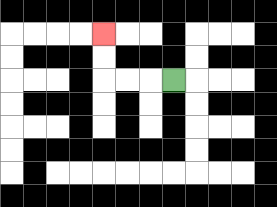{'start': '[7, 3]', 'end': '[4, 1]', 'path_directions': 'L,L,L,U,U', 'path_coordinates': '[[7, 3], [6, 3], [5, 3], [4, 3], [4, 2], [4, 1]]'}